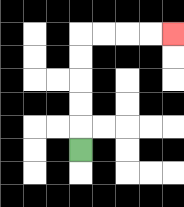{'start': '[3, 6]', 'end': '[7, 1]', 'path_directions': 'U,U,U,U,U,R,R,R,R', 'path_coordinates': '[[3, 6], [3, 5], [3, 4], [3, 3], [3, 2], [3, 1], [4, 1], [5, 1], [6, 1], [7, 1]]'}